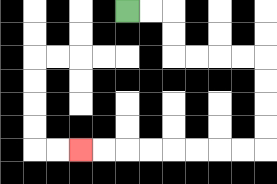{'start': '[5, 0]', 'end': '[3, 6]', 'path_directions': 'R,R,D,D,R,R,R,R,D,D,D,D,L,L,L,L,L,L,L,L', 'path_coordinates': '[[5, 0], [6, 0], [7, 0], [7, 1], [7, 2], [8, 2], [9, 2], [10, 2], [11, 2], [11, 3], [11, 4], [11, 5], [11, 6], [10, 6], [9, 6], [8, 6], [7, 6], [6, 6], [5, 6], [4, 6], [3, 6]]'}